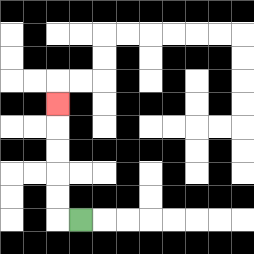{'start': '[3, 9]', 'end': '[2, 4]', 'path_directions': 'L,U,U,U,U,U', 'path_coordinates': '[[3, 9], [2, 9], [2, 8], [2, 7], [2, 6], [2, 5], [2, 4]]'}